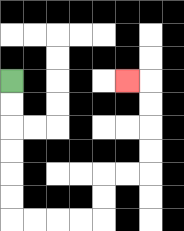{'start': '[0, 3]', 'end': '[5, 3]', 'path_directions': 'D,D,D,D,D,D,R,R,R,R,U,U,R,R,U,U,U,U,L', 'path_coordinates': '[[0, 3], [0, 4], [0, 5], [0, 6], [0, 7], [0, 8], [0, 9], [1, 9], [2, 9], [3, 9], [4, 9], [4, 8], [4, 7], [5, 7], [6, 7], [6, 6], [6, 5], [6, 4], [6, 3], [5, 3]]'}